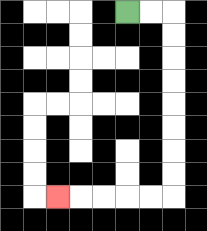{'start': '[5, 0]', 'end': '[2, 8]', 'path_directions': 'R,R,D,D,D,D,D,D,D,D,L,L,L,L,L', 'path_coordinates': '[[5, 0], [6, 0], [7, 0], [7, 1], [7, 2], [7, 3], [7, 4], [7, 5], [7, 6], [7, 7], [7, 8], [6, 8], [5, 8], [4, 8], [3, 8], [2, 8]]'}